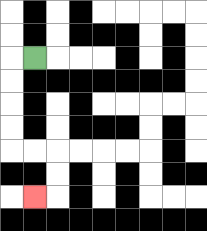{'start': '[1, 2]', 'end': '[1, 8]', 'path_directions': 'L,D,D,D,D,R,R,D,D,L', 'path_coordinates': '[[1, 2], [0, 2], [0, 3], [0, 4], [0, 5], [0, 6], [1, 6], [2, 6], [2, 7], [2, 8], [1, 8]]'}